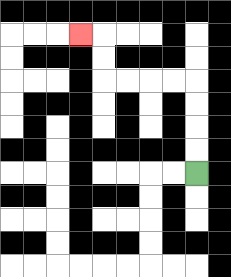{'start': '[8, 7]', 'end': '[3, 1]', 'path_directions': 'U,U,U,U,L,L,L,L,U,U,L', 'path_coordinates': '[[8, 7], [8, 6], [8, 5], [8, 4], [8, 3], [7, 3], [6, 3], [5, 3], [4, 3], [4, 2], [4, 1], [3, 1]]'}